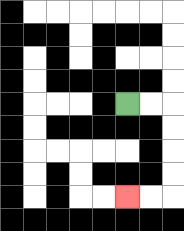{'start': '[5, 4]', 'end': '[5, 8]', 'path_directions': 'R,R,D,D,D,D,L,L', 'path_coordinates': '[[5, 4], [6, 4], [7, 4], [7, 5], [7, 6], [7, 7], [7, 8], [6, 8], [5, 8]]'}